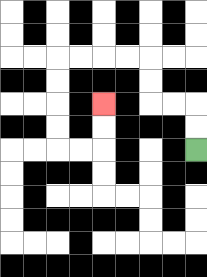{'start': '[8, 6]', 'end': '[4, 4]', 'path_directions': 'U,U,L,L,U,U,L,L,L,L,D,D,D,D,R,R,U,U', 'path_coordinates': '[[8, 6], [8, 5], [8, 4], [7, 4], [6, 4], [6, 3], [6, 2], [5, 2], [4, 2], [3, 2], [2, 2], [2, 3], [2, 4], [2, 5], [2, 6], [3, 6], [4, 6], [4, 5], [4, 4]]'}